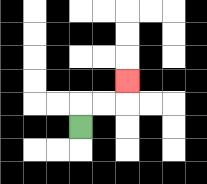{'start': '[3, 5]', 'end': '[5, 3]', 'path_directions': 'U,R,R,U', 'path_coordinates': '[[3, 5], [3, 4], [4, 4], [5, 4], [5, 3]]'}